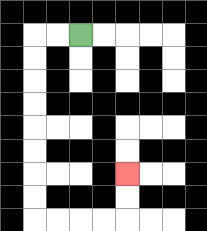{'start': '[3, 1]', 'end': '[5, 7]', 'path_directions': 'L,L,D,D,D,D,D,D,D,D,R,R,R,R,U,U', 'path_coordinates': '[[3, 1], [2, 1], [1, 1], [1, 2], [1, 3], [1, 4], [1, 5], [1, 6], [1, 7], [1, 8], [1, 9], [2, 9], [3, 9], [4, 9], [5, 9], [5, 8], [5, 7]]'}